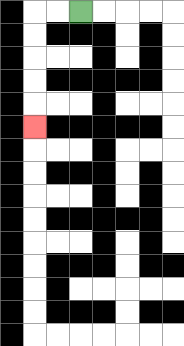{'start': '[3, 0]', 'end': '[1, 5]', 'path_directions': 'L,L,D,D,D,D,D', 'path_coordinates': '[[3, 0], [2, 0], [1, 0], [1, 1], [1, 2], [1, 3], [1, 4], [1, 5]]'}